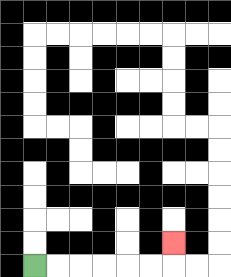{'start': '[1, 11]', 'end': '[7, 10]', 'path_directions': 'R,R,R,R,R,R,U', 'path_coordinates': '[[1, 11], [2, 11], [3, 11], [4, 11], [5, 11], [6, 11], [7, 11], [7, 10]]'}